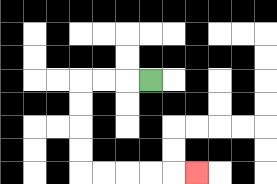{'start': '[6, 3]', 'end': '[8, 7]', 'path_directions': 'L,L,L,D,D,D,D,R,R,R,R,R', 'path_coordinates': '[[6, 3], [5, 3], [4, 3], [3, 3], [3, 4], [3, 5], [3, 6], [3, 7], [4, 7], [5, 7], [6, 7], [7, 7], [8, 7]]'}